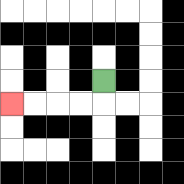{'start': '[4, 3]', 'end': '[0, 4]', 'path_directions': 'D,L,L,L,L', 'path_coordinates': '[[4, 3], [4, 4], [3, 4], [2, 4], [1, 4], [0, 4]]'}